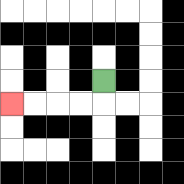{'start': '[4, 3]', 'end': '[0, 4]', 'path_directions': 'D,L,L,L,L', 'path_coordinates': '[[4, 3], [4, 4], [3, 4], [2, 4], [1, 4], [0, 4]]'}